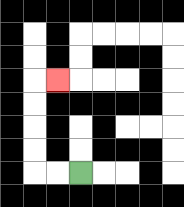{'start': '[3, 7]', 'end': '[2, 3]', 'path_directions': 'L,L,U,U,U,U,R', 'path_coordinates': '[[3, 7], [2, 7], [1, 7], [1, 6], [1, 5], [1, 4], [1, 3], [2, 3]]'}